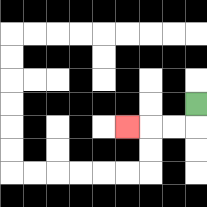{'start': '[8, 4]', 'end': '[5, 5]', 'path_directions': 'D,L,L,L', 'path_coordinates': '[[8, 4], [8, 5], [7, 5], [6, 5], [5, 5]]'}